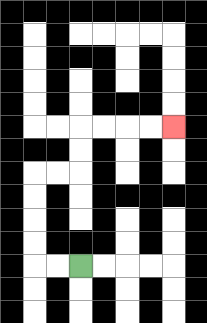{'start': '[3, 11]', 'end': '[7, 5]', 'path_directions': 'L,L,U,U,U,U,R,R,U,U,R,R,R,R', 'path_coordinates': '[[3, 11], [2, 11], [1, 11], [1, 10], [1, 9], [1, 8], [1, 7], [2, 7], [3, 7], [3, 6], [3, 5], [4, 5], [5, 5], [6, 5], [7, 5]]'}